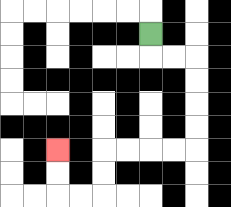{'start': '[6, 1]', 'end': '[2, 6]', 'path_directions': 'D,R,R,D,D,D,D,L,L,L,L,D,D,L,L,U,U', 'path_coordinates': '[[6, 1], [6, 2], [7, 2], [8, 2], [8, 3], [8, 4], [8, 5], [8, 6], [7, 6], [6, 6], [5, 6], [4, 6], [4, 7], [4, 8], [3, 8], [2, 8], [2, 7], [2, 6]]'}